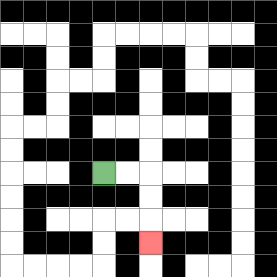{'start': '[4, 7]', 'end': '[6, 10]', 'path_directions': 'R,R,D,D,D', 'path_coordinates': '[[4, 7], [5, 7], [6, 7], [6, 8], [6, 9], [6, 10]]'}